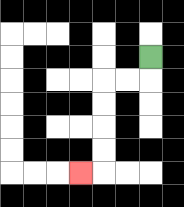{'start': '[6, 2]', 'end': '[3, 7]', 'path_directions': 'D,L,L,D,D,D,D,L', 'path_coordinates': '[[6, 2], [6, 3], [5, 3], [4, 3], [4, 4], [4, 5], [4, 6], [4, 7], [3, 7]]'}